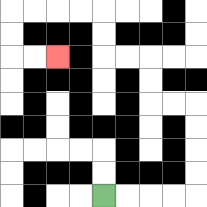{'start': '[4, 8]', 'end': '[2, 2]', 'path_directions': 'R,R,R,R,U,U,U,U,L,L,U,U,L,L,U,U,L,L,L,L,D,D,R,R', 'path_coordinates': '[[4, 8], [5, 8], [6, 8], [7, 8], [8, 8], [8, 7], [8, 6], [8, 5], [8, 4], [7, 4], [6, 4], [6, 3], [6, 2], [5, 2], [4, 2], [4, 1], [4, 0], [3, 0], [2, 0], [1, 0], [0, 0], [0, 1], [0, 2], [1, 2], [2, 2]]'}